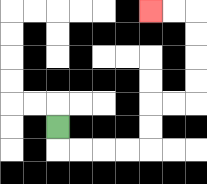{'start': '[2, 5]', 'end': '[6, 0]', 'path_directions': 'D,R,R,R,R,U,U,R,R,U,U,U,U,L,L', 'path_coordinates': '[[2, 5], [2, 6], [3, 6], [4, 6], [5, 6], [6, 6], [6, 5], [6, 4], [7, 4], [8, 4], [8, 3], [8, 2], [8, 1], [8, 0], [7, 0], [6, 0]]'}